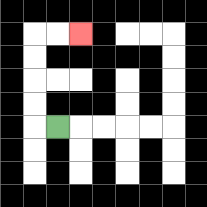{'start': '[2, 5]', 'end': '[3, 1]', 'path_directions': 'L,U,U,U,U,R,R', 'path_coordinates': '[[2, 5], [1, 5], [1, 4], [1, 3], [1, 2], [1, 1], [2, 1], [3, 1]]'}